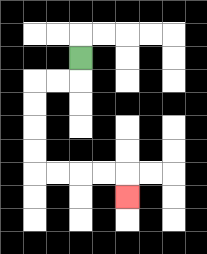{'start': '[3, 2]', 'end': '[5, 8]', 'path_directions': 'D,L,L,D,D,D,D,R,R,R,R,D', 'path_coordinates': '[[3, 2], [3, 3], [2, 3], [1, 3], [1, 4], [1, 5], [1, 6], [1, 7], [2, 7], [3, 7], [4, 7], [5, 7], [5, 8]]'}